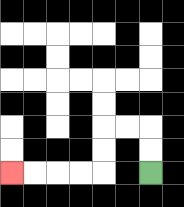{'start': '[6, 7]', 'end': '[0, 7]', 'path_directions': 'U,U,L,L,D,D,L,L,L,L', 'path_coordinates': '[[6, 7], [6, 6], [6, 5], [5, 5], [4, 5], [4, 6], [4, 7], [3, 7], [2, 7], [1, 7], [0, 7]]'}